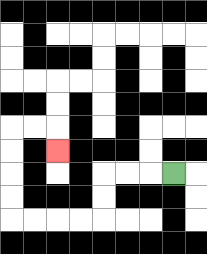{'start': '[7, 7]', 'end': '[2, 6]', 'path_directions': 'L,L,L,D,D,L,L,L,L,U,U,U,U,R,R,D', 'path_coordinates': '[[7, 7], [6, 7], [5, 7], [4, 7], [4, 8], [4, 9], [3, 9], [2, 9], [1, 9], [0, 9], [0, 8], [0, 7], [0, 6], [0, 5], [1, 5], [2, 5], [2, 6]]'}